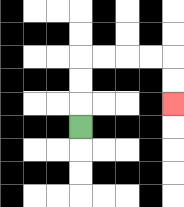{'start': '[3, 5]', 'end': '[7, 4]', 'path_directions': 'U,U,U,R,R,R,R,D,D', 'path_coordinates': '[[3, 5], [3, 4], [3, 3], [3, 2], [4, 2], [5, 2], [6, 2], [7, 2], [7, 3], [7, 4]]'}